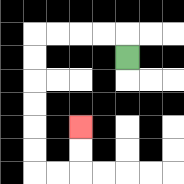{'start': '[5, 2]', 'end': '[3, 5]', 'path_directions': 'U,L,L,L,L,D,D,D,D,D,D,R,R,U,U', 'path_coordinates': '[[5, 2], [5, 1], [4, 1], [3, 1], [2, 1], [1, 1], [1, 2], [1, 3], [1, 4], [1, 5], [1, 6], [1, 7], [2, 7], [3, 7], [3, 6], [3, 5]]'}